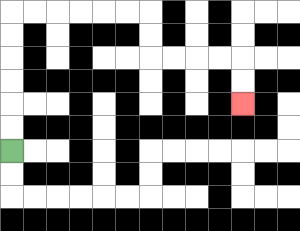{'start': '[0, 6]', 'end': '[10, 4]', 'path_directions': 'U,U,U,U,U,U,R,R,R,R,R,R,D,D,R,R,R,R,D,D', 'path_coordinates': '[[0, 6], [0, 5], [0, 4], [0, 3], [0, 2], [0, 1], [0, 0], [1, 0], [2, 0], [3, 0], [4, 0], [5, 0], [6, 0], [6, 1], [6, 2], [7, 2], [8, 2], [9, 2], [10, 2], [10, 3], [10, 4]]'}